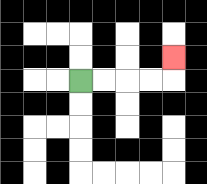{'start': '[3, 3]', 'end': '[7, 2]', 'path_directions': 'R,R,R,R,U', 'path_coordinates': '[[3, 3], [4, 3], [5, 3], [6, 3], [7, 3], [7, 2]]'}